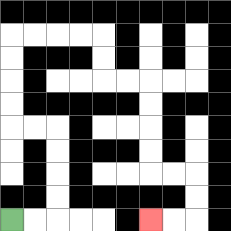{'start': '[0, 9]', 'end': '[6, 9]', 'path_directions': 'R,R,U,U,U,U,L,L,U,U,U,U,R,R,R,R,D,D,R,R,D,D,D,D,R,R,D,D,L,L', 'path_coordinates': '[[0, 9], [1, 9], [2, 9], [2, 8], [2, 7], [2, 6], [2, 5], [1, 5], [0, 5], [0, 4], [0, 3], [0, 2], [0, 1], [1, 1], [2, 1], [3, 1], [4, 1], [4, 2], [4, 3], [5, 3], [6, 3], [6, 4], [6, 5], [6, 6], [6, 7], [7, 7], [8, 7], [8, 8], [8, 9], [7, 9], [6, 9]]'}